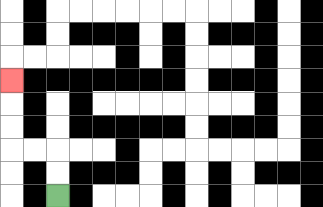{'start': '[2, 8]', 'end': '[0, 3]', 'path_directions': 'U,U,L,L,U,U,U', 'path_coordinates': '[[2, 8], [2, 7], [2, 6], [1, 6], [0, 6], [0, 5], [0, 4], [0, 3]]'}